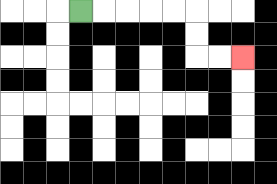{'start': '[3, 0]', 'end': '[10, 2]', 'path_directions': 'R,R,R,R,R,D,D,R,R', 'path_coordinates': '[[3, 0], [4, 0], [5, 0], [6, 0], [7, 0], [8, 0], [8, 1], [8, 2], [9, 2], [10, 2]]'}